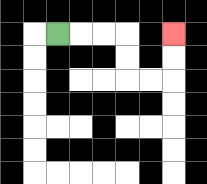{'start': '[2, 1]', 'end': '[7, 1]', 'path_directions': 'R,R,R,D,D,R,R,U,U', 'path_coordinates': '[[2, 1], [3, 1], [4, 1], [5, 1], [5, 2], [5, 3], [6, 3], [7, 3], [7, 2], [7, 1]]'}